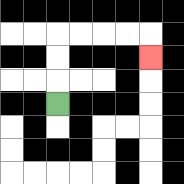{'start': '[2, 4]', 'end': '[6, 2]', 'path_directions': 'U,U,U,R,R,R,R,D', 'path_coordinates': '[[2, 4], [2, 3], [2, 2], [2, 1], [3, 1], [4, 1], [5, 1], [6, 1], [6, 2]]'}